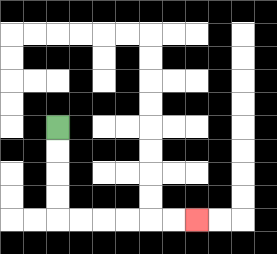{'start': '[2, 5]', 'end': '[8, 9]', 'path_directions': 'D,D,D,D,R,R,R,R,R,R', 'path_coordinates': '[[2, 5], [2, 6], [2, 7], [2, 8], [2, 9], [3, 9], [4, 9], [5, 9], [6, 9], [7, 9], [8, 9]]'}